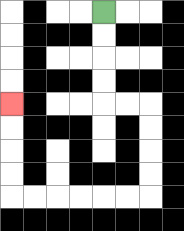{'start': '[4, 0]', 'end': '[0, 4]', 'path_directions': 'D,D,D,D,R,R,D,D,D,D,L,L,L,L,L,L,U,U,U,U', 'path_coordinates': '[[4, 0], [4, 1], [4, 2], [4, 3], [4, 4], [5, 4], [6, 4], [6, 5], [6, 6], [6, 7], [6, 8], [5, 8], [4, 8], [3, 8], [2, 8], [1, 8], [0, 8], [0, 7], [0, 6], [0, 5], [0, 4]]'}